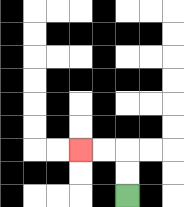{'start': '[5, 8]', 'end': '[3, 6]', 'path_directions': 'U,U,L,L', 'path_coordinates': '[[5, 8], [5, 7], [5, 6], [4, 6], [3, 6]]'}